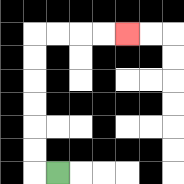{'start': '[2, 7]', 'end': '[5, 1]', 'path_directions': 'L,U,U,U,U,U,U,R,R,R,R', 'path_coordinates': '[[2, 7], [1, 7], [1, 6], [1, 5], [1, 4], [1, 3], [1, 2], [1, 1], [2, 1], [3, 1], [4, 1], [5, 1]]'}